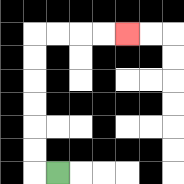{'start': '[2, 7]', 'end': '[5, 1]', 'path_directions': 'L,U,U,U,U,U,U,R,R,R,R', 'path_coordinates': '[[2, 7], [1, 7], [1, 6], [1, 5], [1, 4], [1, 3], [1, 2], [1, 1], [2, 1], [3, 1], [4, 1], [5, 1]]'}